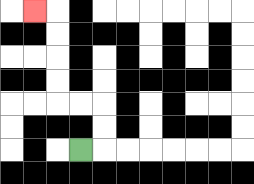{'start': '[3, 6]', 'end': '[1, 0]', 'path_directions': 'R,U,U,L,L,U,U,U,U,L', 'path_coordinates': '[[3, 6], [4, 6], [4, 5], [4, 4], [3, 4], [2, 4], [2, 3], [2, 2], [2, 1], [2, 0], [1, 0]]'}